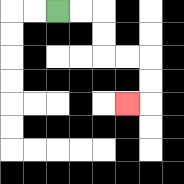{'start': '[2, 0]', 'end': '[5, 4]', 'path_directions': 'R,R,D,D,R,R,D,D,L', 'path_coordinates': '[[2, 0], [3, 0], [4, 0], [4, 1], [4, 2], [5, 2], [6, 2], [6, 3], [6, 4], [5, 4]]'}